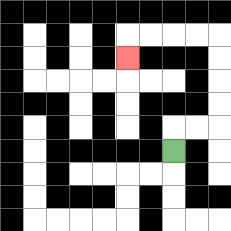{'start': '[7, 6]', 'end': '[5, 2]', 'path_directions': 'U,R,R,U,U,U,U,L,L,L,L,D', 'path_coordinates': '[[7, 6], [7, 5], [8, 5], [9, 5], [9, 4], [9, 3], [9, 2], [9, 1], [8, 1], [7, 1], [6, 1], [5, 1], [5, 2]]'}